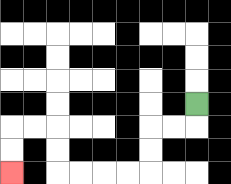{'start': '[8, 4]', 'end': '[0, 7]', 'path_directions': 'D,L,L,D,D,L,L,L,L,U,U,L,L,D,D', 'path_coordinates': '[[8, 4], [8, 5], [7, 5], [6, 5], [6, 6], [6, 7], [5, 7], [4, 7], [3, 7], [2, 7], [2, 6], [2, 5], [1, 5], [0, 5], [0, 6], [0, 7]]'}